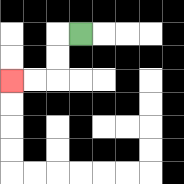{'start': '[3, 1]', 'end': '[0, 3]', 'path_directions': 'L,D,D,L,L', 'path_coordinates': '[[3, 1], [2, 1], [2, 2], [2, 3], [1, 3], [0, 3]]'}